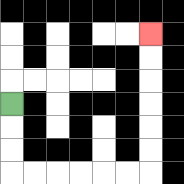{'start': '[0, 4]', 'end': '[6, 1]', 'path_directions': 'D,D,D,R,R,R,R,R,R,U,U,U,U,U,U', 'path_coordinates': '[[0, 4], [0, 5], [0, 6], [0, 7], [1, 7], [2, 7], [3, 7], [4, 7], [5, 7], [6, 7], [6, 6], [6, 5], [6, 4], [6, 3], [6, 2], [6, 1]]'}